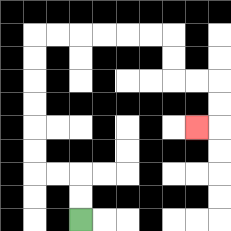{'start': '[3, 9]', 'end': '[8, 5]', 'path_directions': 'U,U,L,L,U,U,U,U,U,U,R,R,R,R,R,R,D,D,R,R,D,D,L', 'path_coordinates': '[[3, 9], [3, 8], [3, 7], [2, 7], [1, 7], [1, 6], [1, 5], [1, 4], [1, 3], [1, 2], [1, 1], [2, 1], [3, 1], [4, 1], [5, 1], [6, 1], [7, 1], [7, 2], [7, 3], [8, 3], [9, 3], [9, 4], [9, 5], [8, 5]]'}